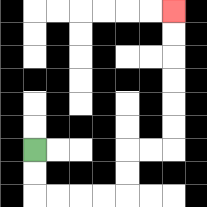{'start': '[1, 6]', 'end': '[7, 0]', 'path_directions': 'D,D,R,R,R,R,U,U,R,R,U,U,U,U,U,U', 'path_coordinates': '[[1, 6], [1, 7], [1, 8], [2, 8], [3, 8], [4, 8], [5, 8], [5, 7], [5, 6], [6, 6], [7, 6], [7, 5], [7, 4], [7, 3], [7, 2], [7, 1], [7, 0]]'}